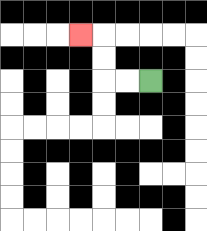{'start': '[6, 3]', 'end': '[3, 1]', 'path_directions': 'L,L,U,U,L', 'path_coordinates': '[[6, 3], [5, 3], [4, 3], [4, 2], [4, 1], [3, 1]]'}